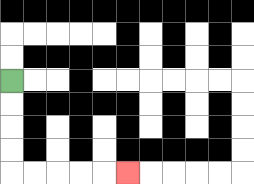{'start': '[0, 3]', 'end': '[5, 7]', 'path_directions': 'D,D,D,D,R,R,R,R,R', 'path_coordinates': '[[0, 3], [0, 4], [0, 5], [0, 6], [0, 7], [1, 7], [2, 7], [3, 7], [4, 7], [5, 7]]'}